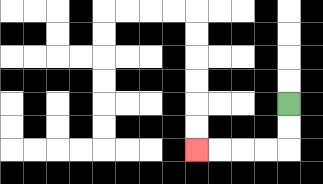{'start': '[12, 4]', 'end': '[8, 6]', 'path_directions': 'D,D,L,L,L,L', 'path_coordinates': '[[12, 4], [12, 5], [12, 6], [11, 6], [10, 6], [9, 6], [8, 6]]'}